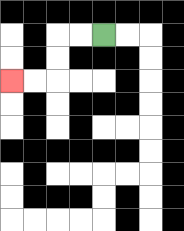{'start': '[4, 1]', 'end': '[0, 3]', 'path_directions': 'L,L,D,D,L,L', 'path_coordinates': '[[4, 1], [3, 1], [2, 1], [2, 2], [2, 3], [1, 3], [0, 3]]'}